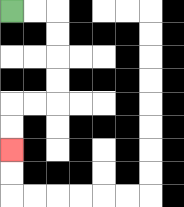{'start': '[0, 0]', 'end': '[0, 6]', 'path_directions': 'R,R,D,D,D,D,L,L,D,D', 'path_coordinates': '[[0, 0], [1, 0], [2, 0], [2, 1], [2, 2], [2, 3], [2, 4], [1, 4], [0, 4], [0, 5], [0, 6]]'}